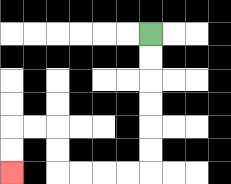{'start': '[6, 1]', 'end': '[0, 7]', 'path_directions': 'D,D,D,D,D,D,L,L,L,L,U,U,L,L,D,D', 'path_coordinates': '[[6, 1], [6, 2], [6, 3], [6, 4], [6, 5], [6, 6], [6, 7], [5, 7], [4, 7], [3, 7], [2, 7], [2, 6], [2, 5], [1, 5], [0, 5], [0, 6], [0, 7]]'}